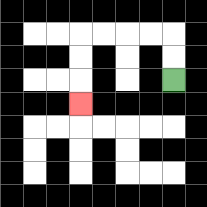{'start': '[7, 3]', 'end': '[3, 4]', 'path_directions': 'U,U,L,L,L,L,D,D,D', 'path_coordinates': '[[7, 3], [7, 2], [7, 1], [6, 1], [5, 1], [4, 1], [3, 1], [3, 2], [3, 3], [3, 4]]'}